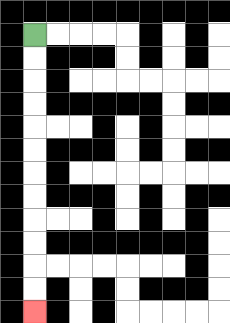{'start': '[1, 1]', 'end': '[1, 13]', 'path_directions': 'D,D,D,D,D,D,D,D,D,D,D,D', 'path_coordinates': '[[1, 1], [1, 2], [1, 3], [1, 4], [1, 5], [1, 6], [1, 7], [1, 8], [1, 9], [1, 10], [1, 11], [1, 12], [1, 13]]'}